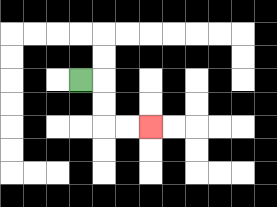{'start': '[3, 3]', 'end': '[6, 5]', 'path_directions': 'R,D,D,R,R', 'path_coordinates': '[[3, 3], [4, 3], [4, 4], [4, 5], [5, 5], [6, 5]]'}